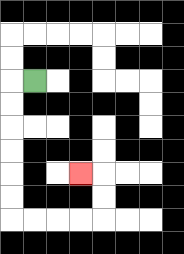{'start': '[1, 3]', 'end': '[3, 7]', 'path_directions': 'L,D,D,D,D,D,D,R,R,R,R,U,U,L', 'path_coordinates': '[[1, 3], [0, 3], [0, 4], [0, 5], [0, 6], [0, 7], [0, 8], [0, 9], [1, 9], [2, 9], [3, 9], [4, 9], [4, 8], [4, 7], [3, 7]]'}